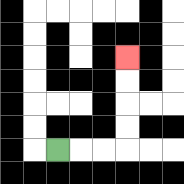{'start': '[2, 6]', 'end': '[5, 2]', 'path_directions': 'R,R,R,U,U,U,U', 'path_coordinates': '[[2, 6], [3, 6], [4, 6], [5, 6], [5, 5], [5, 4], [5, 3], [5, 2]]'}